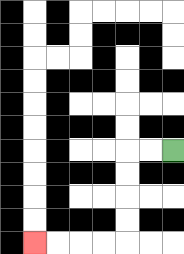{'start': '[7, 6]', 'end': '[1, 10]', 'path_directions': 'L,L,D,D,D,D,L,L,L,L', 'path_coordinates': '[[7, 6], [6, 6], [5, 6], [5, 7], [5, 8], [5, 9], [5, 10], [4, 10], [3, 10], [2, 10], [1, 10]]'}